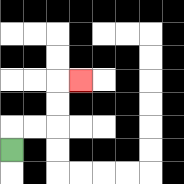{'start': '[0, 6]', 'end': '[3, 3]', 'path_directions': 'U,R,R,U,U,R', 'path_coordinates': '[[0, 6], [0, 5], [1, 5], [2, 5], [2, 4], [2, 3], [3, 3]]'}